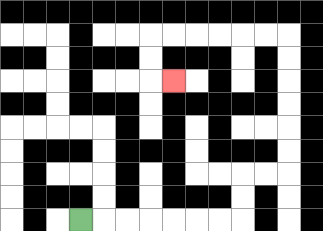{'start': '[3, 9]', 'end': '[7, 3]', 'path_directions': 'R,R,R,R,R,R,R,U,U,R,R,U,U,U,U,U,U,L,L,L,L,L,L,D,D,R', 'path_coordinates': '[[3, 9], [4, 9], [5, 9], [6, 9], [7, 9], [8, 9], [9, 9], [10, 9], [10, 8], [10, 7], [11, 7], [12, 7], [12, 6], [12, 5], [12, 4], [12, 3], [12, 2], [12, 1], [11, 1], [10, 1], [9, 1], [8, 1], [7, 1], [6, 1], [6, 2], [6, 3], [7, 3]]'}